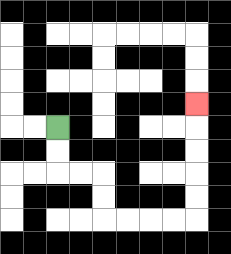{'start': '[2, 5]', 'end': '[8, 4]', 'path_directions': 'D,D,R,R,D,D,R,R,R,R,U,U,U,U,U', 'path_coordinates': '[[2, 5], [2, 6], [2, 7], [3, 7], [4, 7], [4, 8], [4, 9], [5, 9], [6, 9], [7, 9], [8, 9], [8, 8], [8, 7], [8, 6], [8, 5], [8, 4]]'}